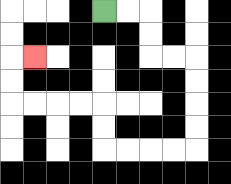{'start': '[4, 0]', 'end': '[1, 2]', 'path_directions': 'R,R,D,D,R,R,D,D,D,D,L,L,L,L,U,U,L,L,L,L,U,U,R', 'path_coordinates': '[[4, 0], [5, 0], [6, 0], [6, 1], [6, 2], [7, 2], [8, 2], [8, 3], [8, 4], [8, 5], [8, 6], [7, 6], [6, 6], [5, 6], [4, 6], [4, 5], [4, 4], [3, 4], [2, 4], [1, 4], [0, 4], [0, 3], [0, 2], [1, 2]]'}